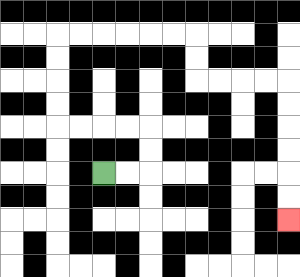{'start': '[4, 7]', 'end': '[12, 9]', 'path_directions': 'R,R,U,U,L,L,L,L,U,U,U,U,R,R,R,R,R,R,D,D,R,R,R,R,D,D,D,D,D,D', 'path_coordinates': '[[4, 7], [5, 7], [6, 7], [6, 6], [6, 5], [5, 5], [4, 5], [3, 5], [2, 5], [2, 4], [2, 3], [2, 2], [2, 1], [3, 1], [4, 1], [5, 1], [6, 1], [7, 1], [8, 1], [8, 2], [8, 3], [9, 3], [10, 3], [11, 3], [12, 3], [12, 4], [12, 5], [12, 6], [12, 7], [12, 8], [12, 9]]'}